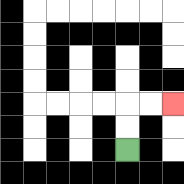{'start': '[5, 6]', 'end': '[7, 4]', 'path_directions': 'U,U,R,R', 'path_coordinates': '[[5, 6], [5, 5], [5, 4], [6, 4], [7, 4]]'}